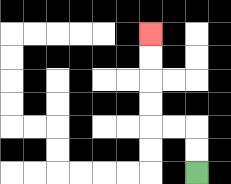{'start': '[8, 7]', 'end': '[6, 1]', 'path_directions': 'U,U,L,L,U,U,U,U', 'path_coordinates': '[[8, 7], [8, 6], [8, 5], [7, 5], [6, 5], [6, 4], [6, 3], [6, 2], [6, 1]]'}